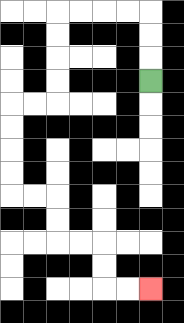{'start': '[6, 3]', 'end': '[6, 12]', 'path_directions': 'U,U,U,L,L,L,L,D,D,D,D,L,L,D,D,D,D,R,R,D,D,R,R,D,D,R,R', 'path_coordinates': '[[6, 3], [6, 2], [6, 1], [6, 0], [5, 0], [4, 0], [3, 0], [2, 0], [2, 1], [2, 2], [2, 3], [2, 4], [1, 4], [0, 4], [0, 5], [0, 6], [0, 7], [0, 8], [1, 8], [2, 8], [2, 9], [2, 10], [3, 10], [4, 10], [4, 11], [4, 12], [5, 12], [6, 12]]'}